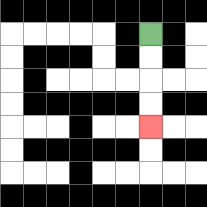{'start': '[6, 1]', 'end': '[6, 5]', 'path_directions': 'D,D,D,D', 'path_coordinates': '[[6, 1], [6, 2], [6, 3], [6, 4], [6, 5]]'}